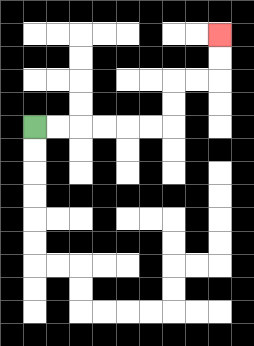{'start': '[1, 5]', 'end': '[9, 1]', 'path_directions': 'R,R,R,R,R,R,U,U,R,R,U,U', 'path_coordinates': '[[1, 5], [2, 5], [3, 5], [4, 5], [5, 5], [6, 5], [7, 5], [7, 4], [7, 3], [8, 3], [9, 3], [9, 2], [9, 1]]'}